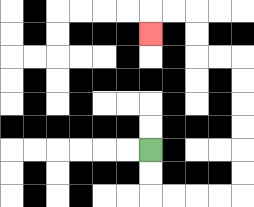{'start': '[6, 6]', 'end': '[6, 1]', 'path_directions': 'D,D,R,R,R,R,U,U,U,U,U,U,L,L,U,U,L,L,D', 'path_coordinates': '[[6, 6], [6, 7], [6, 8], [7, 8], [8, 8], [9, 8], [10, 8], [10, 7], [10, 6], [10, 5], [10, 4], [10, 3], [10, 2], [9, 2], [8, 2], [8, 1], [8, 0], [7, 0], [6, 0], [6, 1]]'}